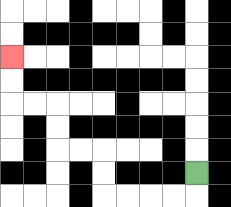{'start': '[8, 7]', 'end': '[0, 2]', 'path_directions': 'D,L,L,L,L,U,U,L,L,U,U,L,L,U,U', 'path_coordinates': '[[8, 7], [8, 8], [7, 8], [6, 8], [5, 8], [4, 8], [4, 7], [4, 6], [3, 6], [2, 6], [2, 5], [2, 4], [1, 4], [0, 4], [0, 3], [0, 2]]'}